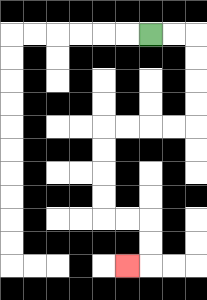{'start': '[6, 1]', 'end': '[5, 11]', 'path_directions': 'R,R,D,D,D,D,L,L,L,L,D,D,D,D,R,R,D,D,L', 'path_coordinates': '[[6, 1], [7, 1], [8, 1], [8, 2], [8, 3], [8, 4], [8, 5], [7, 5], [6, 5], [5, 5], [4, 5], [4, 6], [4, 7], [4, 8], [4, 9], [5, 9], [6, 9], [6, 10], [6, 11], [5, 11]]'}